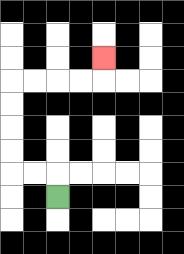{'start': '[2, 8]', 'end': '[4, 2]', 'path_directions': 'U,L,L,U,U,U,U,R,R,R,R,U', 'path_coordinates': '[[2, 8], [2, 7], [1, 7], [0, 7], [0, 6], [0, 5], [0, 4], [0, 3], [1, 3], [2, 3], [3, 3], [4, 3], [4, 2]]'}